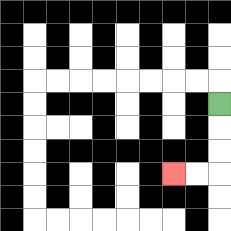{'start': '[9, 4]', 'end': '[7, 7]', 'path_directions': 'D,D,D,L,L', 'path_coordinates': '[[9, 4], [9, 5], [9, 6], [9, 7], [8, 7], [7, 7]]'}